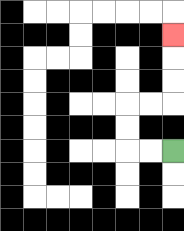{'start': '[7, 6]', 'end': '[7, 1]', 'path_directions': 'L,L,U,U,R,R,U,U,U', 'path_coordinates': '[[7, 6], [6, 6], [5, 6], [5, 5], [5, 4], [6, 4], [7, 4], [7, 3], [7, 2], [7, 1]]'}